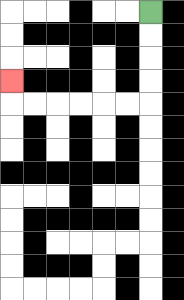{'start': '[6, 0]', 'end': '[0, 3]', 'path_directions': 'D,D,D,D,L,L,L,L,L,L,U', 'path_coordinates': '[[6, 0], [6, 1], [6, 2], [6, 3], [6, 4], [5, 4], [4, 4], [3, 4], [2, 4], [1, 4], [0, 4], [0, 3]]'}